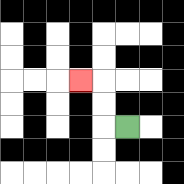{'start': '[5, 5]', 'end': '[3, 3]', 'path_directions': 'L,U,U,L', 'path_coordinates': '[[5, 5], [4, 5], [4, 4], [4, 3], [3, 3]]'}